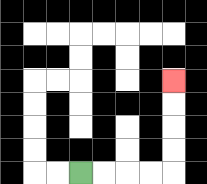{'start': '[3, 7]', 'end': '[7, 3]', 'path_directions': 'R,R,R,R,U,U,U,U', 'path_coordinates': '[[3, 7], [4, 7], [5, 7], [6, 7], [7, 7], [7, 6], [7, 5], [7, 4], [7, 3]]'}